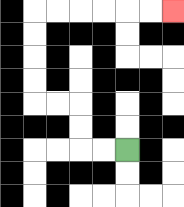{'start': '[5, 6]', 'end': '[7, 0]', 'path_directions': 'L,L,U,U,L,L,U,U,U,U,R,R,R,R,R,R', 'path_coordinates': '[[5, 6], [4, 6], [3, 6], [3, 5], [3, 4], [2, 4], [1, 4], [1, 3], [1, 2], [1, 1], [1, 0], [2, 0], [3, 0], [4, 0], [5, 0], [6, 0], [7, 0]]'}